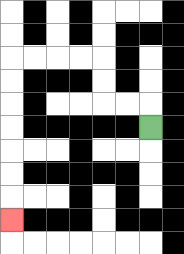{'start': '[6, 5]', 'end': '[0, 9]', 'path_directions': 'U,L,L,U,U,L,L,L,L,D,D,D,D,D,D,D', 'path_coordinates': '[[6, 5], [6, 4], [5, 4], [4, 4], [4, 3], [4, 2], [3, 2], [2, 2], [1, 2], [0, 2], [0, 3], [0, 4], [0, 5], [0, 6], [0, 7], [0, 8], [0, 9]]'}